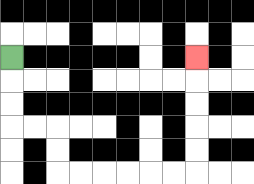{'start': '[0, 2]', 'end': '[8, 2]', 'path_directions': 'D,D,D,R,R,D,D,R,R,R,R,R,R,U,U,U,U,U', 'path_coordinates': '[[0, 2], [0, 3], [0, 4], [0, 5], [1, 5], [2, 5], [2, 6], [2, 7], [3, 7], [4, 7], [5, 7], [6, 7], [7, 7], [8, 7], [8, 6], [8, 5], [8, 4], [8, 3], [8, 2]]'}